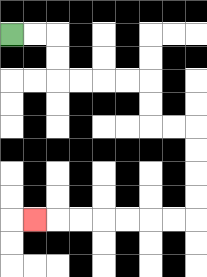{'start': '[0, 1]', 'end': '[1, 9]', 'path_directions': 'R,R,D,D,R,R,R,R,D,D,R,R,D,D,D,D,L,L,L,L,L,L,L', 'path_coordinates': '[[0, 1], [1, 1], [2, 1], [2, 2], [2, 3], [3, 3], [4, 3], [5, 3], [6, 3], [6, 4], [6, 5], [7, 5], [8, 5], [8, 6], [8, 7], [8, 8], [8, 9], [7, 9], [6, 9], [5, 9], [4, 9], [3, 9], [2, 9], [1, 9]]'}